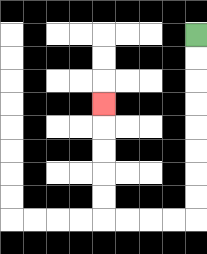{'start': '[8, 1]', 'end': '[4, 4]', 'path_directions': 'D,D,D,D,D,D,D,D,L,L,L,L,U,U,U,U,U', 'path_coordinates': '[[8, 1], [8, 2], [8, 3], [8, 4], [8, 5], [8, 6], [8, 7], [8, 8], [8, 9], [7, 9], [6, 9], [5, 9], [4, 9], [4, 8], [4, 7], [4, 6], [4, 5], [4, 4]]'}